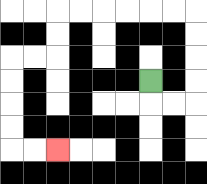{'start': '[6, 3]', 'end': '[2, 6]', 'path_directions': 'D,R,R,U,U,U,U,L,L,L,L,L,L,D,D,L,L,D,D,D,D,R,R', 'path_coordinates': '[[6, 3], [6, 4], [7, 4], [8, 4], [8, 3], [8, 2], [8, 1], [8, 0], [7, 0], [6, 0], [5, 0], [4, 0], [3, 0], [2, 0], [2, 1], [2, 2], [1, 2], [0, 2], [0, 3], [0, 4], [0, 5], [0, 6], [1, 6], [2, 6]]'}